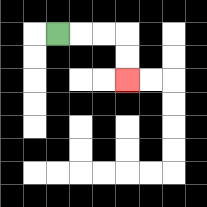{'start': '[2, 1]', 'end': '[5, 3]', 'path_directions': 'R,R,R,D,D', 'path_coordinates': '[[2, 1], [3, 1], [4, 1], [5, 1], [5, 2], [5, 3]]'}